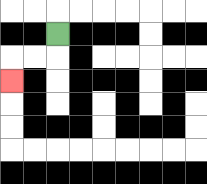{'start': '[2, 1]', 'end': '[0, 3]', 'path_directions': 'D,L,L,D', 'path_coordinates': '[[2, 1], [2, 2], [1, 2], [0, 2], [0, 3]]'}